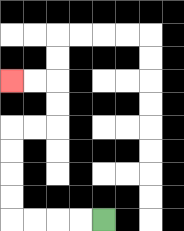{'start': '[4, 9]', 'end': '[0, 3]', 'path_directions': 'L,L,L,L,U,U,U,U,R,R,U,U,L,L', 'path_coordinates': '[[4, 9], [3, 9], [2, 9], [1, 9], [0, 9], [0, 8], [0, 7], [0, 6], [0, 5], [1, 5], [2, 5], [2, 4], [2, 3], [1, 3], [0, 3]]'}